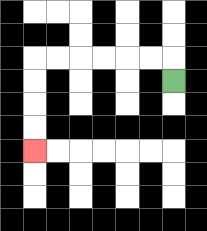{'start': '[7, 3]', 'end': '[1, 6]', 'path_directions': 'U,L,L,L,L,L,L,D,D,D,D', 'path_coordinates': '[[7, 3], [7, 2], [6, 2], [5, 2], [4, 2], [3, 2], [2, 2], [1, 2], [1, 3], [1, 4], [1, 5], [1, 6]]'}